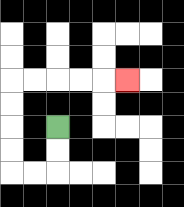{'start': '[2, 5]', 'end': '[5, 3]', 'path_directions': 'D,D,L,L,U,U,U,U,R,R,R,R,R', 'path_coordinates': '[[2, 5], [2, 6], [2, 7], [1, 7], [0, 7], [0, 6], [0, 5], [0, 4], [0, 3], [1, 3], [2, 3], [3, 3], [4, 3], [5, 3]]'}